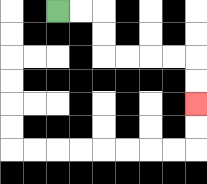{'start': '[2, 0]', 'end': '[8, 4]', 'path_directions': 'R,R,D,D,R,R,R,R,D,D', 'path_coordinates': '[[2, 0], [3, 0], [4, 0], [4, 1], [4, 2], [5, 2], [6, 2], [7, 2], [8, 2], [8, 3], [8, 4]]'}